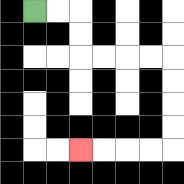{'start': '[1, 0]', 'end': '[3, 6]', 'path_directions': 'R,R,D,D,R,R,R,R,D,D,D,D,L,L,L,L', 'path_coordinates': '[[1, 0], [2, 0], [3, 0], [3, 1], [3, 2], [4, 2], [5, 2], [6, 2], [7, 2], [7, 3], [7, 4], [7, 5], [7, 6], [6, 6], [5, 6], [4, 6], [3, 6]]'}